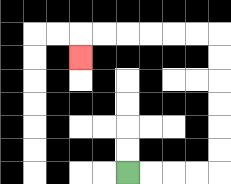{'start': '[5, 7]', 'end': '[3, 2]', 'path_directions': 'R,R,R,R,U,U,U,U,U,U,L,L,L,L,L,L,D', 'path_coordinates': '[[5, 7], [6, 7], [7, 7], [8, 7], [9, 7], [9, 6], [9, 5], [9, 4], [9, 3], [9, 2], [9, 1], [8, 1], [7, 1], [6, 1], [5, 1], [4, 1], [3, 1], [3, 2]]'}